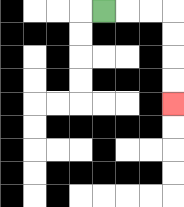{'start': '[4, 0]', 'end': '[7, 4]', 'path_directions': 'R,R,R,D,D,D,D', 'path_coordinates': '[[4, 0], [5, 0], [6, 0], [7, 0], [7, 1], [7, 2], [7, 3], [7, 4]]'}